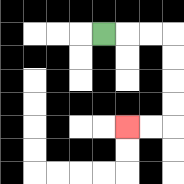{'start': '[4, 1]', 'end': '[5, 5]', 'path_directions': 'R,R,R,D,D,D,D,L,L', 'path_coordinates': '[[4, 1], [5, 1], [6, 1], [7, 1], [7, 2], [7, 3], [7, 4], [7, 5], [6, 5], [5, 5]]'}